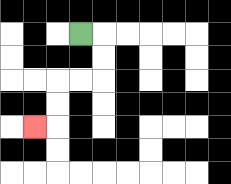{'start': '[3, 1]', 'end': '[1, 5]', 'path_directions': 'R,D,D,L,L,D,D,L', 'path_coordinates': '[[3, 1], [4, 1], [4, 2], [4, 3], [3, 3], [2, 3], [2, 4], [2, 5], [1, 5]]'}